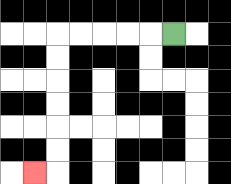{'start': '[7, 1]', 'end': '[1, 7]', 'path_directions': 'L,L,L,L,L,D,D,D,D,D,D,L', 'path_coordinates': '[[7, 1], [6, 1], [5, 1], [4, 1], [3, 1], [2, 1], [2, 2], [2, 3], [2, 4], [2, 5], [2, 6], [2, 7], [1, 7]]'}